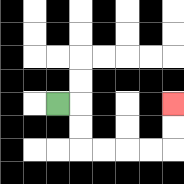{'start': '[2, 4]', 'end': '[7, 4]', 'path_directions': 'R,D,D,R,R,R,R,U,U', 'path_coordinates': '[[2, 4], [3, 4], [3, 5], [3, 6], [4, 6], [5, 6], [6, 6], [7, 6], [7, 5], [7, 4]]'}